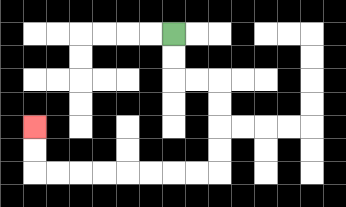{'start': '[7, 1]', 'end': '[1, 5]', 'path_directions': 'D,D,R,R,D,D,D,D,L,L,L,L,L,L,L,L,U,U', 'path_coordinates': '[[7, 1], [7, 2], [7, 3], [8, 3], [9, 3], [9, 4], [9, 5], [9, 6], [9, 7], [8, 7], [7, 7], [6, 7], [5, 7], [4, 7], [3, 7], [2, 7], [1, 7], [1, 6], [1, 5]]'}